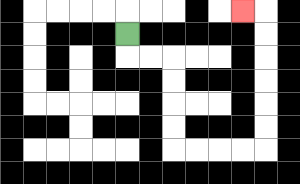{'start': '[5, 1]', 'end': '[10, 0]', 'path_directions': 'D,R,R,D,D,D,D,R,R,R,R,U,U,U,U,U,U,L', 'path_coordinates': '[[5, 1], [5, 2], [6, 2], [7, 2], [7, 3], [7, 4], [7, 5], [7, 6], [8, 6], [9, 6], [10, 6], [11, 6], [11, 5], [11, 4], [11, 3], [11, 2], [11, 1], [11, 0], [10, 0]]'}